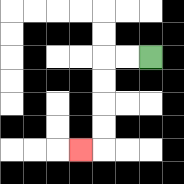{'start': '[6, 2]', 'end': '[3, 6]', 'path_directions': 'L,L,D,D,D,D,L', 'path_coordinates': '[[6, 2], [5, 2], [4, 2], [4, 3], [4, 4], [4, 5], [4, 6], [3, 6]]'}